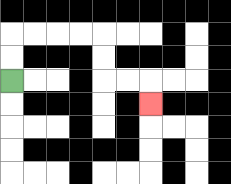{'start': '[0, 3]', 'end': '[6, 4]', 'path_directions': 'U,U,R,R,R,R,D,D,R,R,D', 'path_coordinates': '[[0, 3], [0, 2], [0, 1], [1, 1], [2, 1], [3, 1], [4, 1], [4, 2], [4, 3], [5, 3], [6, 3], [6, 4]]'}